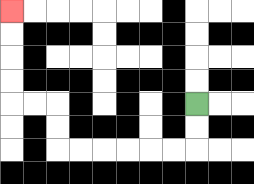{'start': '[8, 4]', 'end': '[0, 0]', 'path_directions': 'D,D,L,L,L,L,L,L,U,U,L,L,U,U,U,U', 'path_coordinates': '[[8, 4], [8, 5], [8, 6], [7, 6], [6, 6], [5, 6], [4, 6], [3, 6], [2, 6], [2, 5], [2, 4], [1, 4], [0, 4], [0, 3], [0, 2], [0, 1], [0, 0]]'}